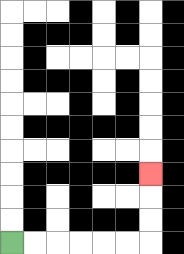{'start': '[0, 10]', 'end': '[6, 7]', 'path_directions': 'R,R,R,R,R,R,U,U,U', 'path_coordinates': '[[0, 10], [1, 10], [2, 10], [3, 10], [4, 10], [5, 10], [6, 10], [6, 9], [6, 8], [6, 7]]'}